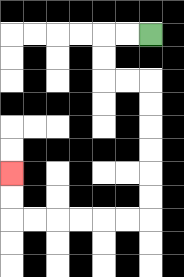{'start': '[6, 1]', 'end': '[0, 7]', 'path_directions': 'L,L,D,D,R,R,D,D,D,D,D,D,L,L,L,L,L,L,U,U', 'path_coordinates': '[[6, 1], [5, 1], [4, 1], [4, 2], [4, 3], [5, 3], [6, 3], [6, 4], [6, 5], [6, 6], [6, 7], [6, 8], [6, 9], [5, 9], [4, 9], [3, 9], [2, 9], [1, 9], [0, 9], [0, 8], [0, 7]]'}